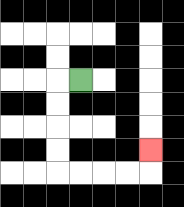{'start': '[3, 3]', 'end': '[6, 6]', 'path_directions': 'L,D,D,D,D,R,R,R,R,U', 'path_coordinates': '[[3, 3], [2, 3], [2, 4], [2, 5], [2, 6], [2, 7], [3, 7], [4, 7], [5, 7], [6, 7], [6, 6]]'}